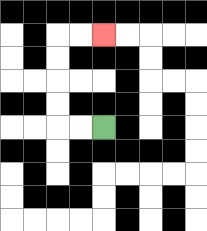{'start': '[4, 5]', 'end': '[4, 1]', 'path_directions': 'L,L,U,U,U,U,R,R', 'path_coordinates': '[[4, 5], [3, 5], [2, 5], [2, 4], [2, 3], [2, 2], [2, 1], [3, 1], [4, 1]]'}